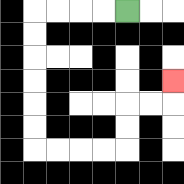{'start': '[5, 0]', 'end': '[7, 3]', 'path_directions': 'L,L,L,L,D,D,D,D,D,D,R,R,R,R,U,U,R,R,U', 'path_coordinates': '[[5, 0], [4, 0], [3, 0], [2, 0], [1, 0], [1, 1], [1, 2], [1, 3], [1, 4], [1, 5], [1, 6], [2, 6], [3, 6], [4, 6], [5, 6], [5, 5], [5, 4], [6, 4], [7, 4], [7, 3]]'}